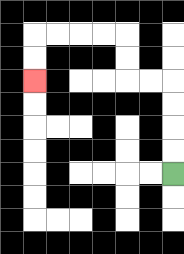{'start': '[7, 7]', 'end': '[1, 3]', 'path_directions': 'U,U,U,U,L,L,U,U,L,L,L,L,D,D', 'path_coordinates': '[[7, 7], [7, 6], [7, 5], [7, 4], [7, 3], [6, 3], [5, 3], [5, 2], [5, 1], [4, 1], [3, 1], [2, 1], [1, 1], [1, 2], [1, 3]]'}